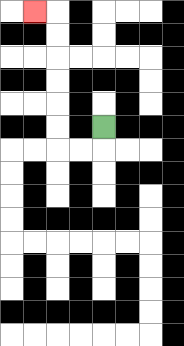{'start': '[4, 5]', 'end': '[1, 0]', 'path_directions': 'D,L,L,U,U,U,U,U,U,L', 'path_coordinates': '[[4, 5], [4, 6], [3, 6], [2, 6], [2, 5], [2, 4], [2, 3], [2, 2], [2, 1], [2, 0], [1, 0]]'}